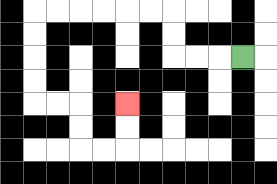{'start': '[10, 2]', 'end': '[5, 4]', 'path_directions': 'L,L,L,U,U,L,L,L,L,L,L,D,D,D,D,R,R,D,D,R,R,U,U', 'path_coordinates': '[[10, 2], [9, 2], [8, 2], [7, 2], [7, 1], [7, 0], [6, 0], [5, 0], [4, 0], [3, 0], [2, 0], [1, 0], [1, 1], [1, 2], [1, 3], [1, 4], [2, 4], [3, 4], [3, 5], [3, 6], [4, 6], [5, 6], [5, 5], [5, 4]]'}